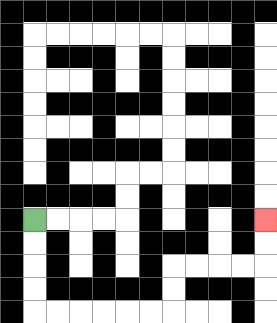{'start': '[1, 9]', 'end': '[11, 9]', 'path_directions': 'D,D,D,D,R,R,R,R,R,R,U,U,R,R,R,R,U,U', 'path_coordinates': '[[1, 9], [1, 10], [1, 11], [1, 12], [1, 13], [2, 13], [3, 13], [4, 13], [5, 13], [6, 13], [7, 13], [7, 12], [7, 11], [8, 11], [9, 11], [10, 11], [11, 11], [11, 10], [11, 9]]'}